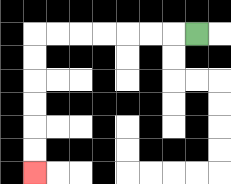{'start': '[8, 1]', 'end': '[1, 7]', 'path_directions': 'L,L,L,L,L,L,L,D,D,D,D,D,D', 'path_coordinates': '[[8, 1], [7, 1], [6, 1], [5, 1], [4, 1], [3, 1], [2, 1], [1, 1], [1, 2], [1, 3], [1, 4], [1, 5], [1, 6], [1, 7]]'}